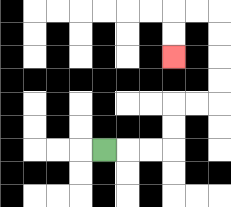{'start': '[4, 6]', 'end': '[7, 2]', 'path_directions': 'R,R,R,U,U,R,R,U,U,U,U,L,L,D,D', 'path_coordinates': '[[4, 6], [5, 6], [6, 6], [7, 6], [7, 5], [7, 4], [8, 4], [9, 4], [9, 3], [9, 2], [9, 1], [9, 0], [8, 0], [7, 0], [7, 1], [7, 2]]'}